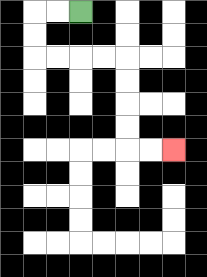{'start': '[3, 0]', 'end': '[7, 6]', 'path_directions': 'L,L,D,D,R,R,R,R,D,D,D,D,R,R', 'path_coordinates': '[[3, 0], [2, 0], [1, 0], [1, 1], [1, 2], [2, 2], [3, 2], [4, 2], [5, 2], [5, 3], [5, 4], [5, 5], [5, 6], [6, 6], [7, 6]]'}